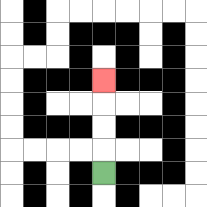{'start': '[4, 7]', 'end': '[4, 3]', 'path_directions': 'U,U,U,U', 'path_coordinates': '[[4, 7], [4, 6], [4, 5], [4, 4], [4, 3]]'}